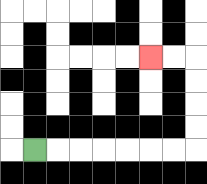{'start': '[1, 6]', 'end': '[6, 2]', 'path_directions': 'R,R,R,R,R,R,R,U,U,U,U,L,L', 'path_coordinates': '[[1, 6], [2, 6], [3, 6], [4, 6], [5, 6], [6, 6], [7, 6], [8, 6], [8, 5], [8, 4], [8, 3], [8, 2], [7, 2], [6, 2]]'}